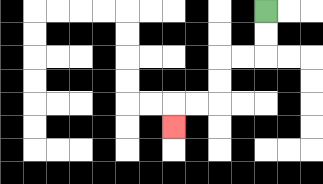{'start': '[11, 0]', 'end': '[7, 5]', 'path_directions': 'D,D,L,L,D,D,L,L,D', 'path_coordinates': '[[11, 0], [11, 1], [11, 2], [10, 2], [9, 2], [9, 3], [9, 4], [8, 4], [7, 4], [7, 5]]'}